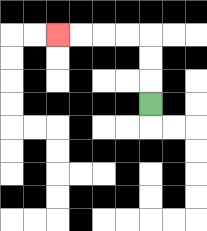{'start': '[6, 4]', 'end': '[2, 1]', 'path_directions': 'U,U,U,L,L,L,L', 'path_coordinates': '[[6, 4], [6, 3], [6, 2], [6, 1], [5, 1], [4, 1], [3, 1], [2, 1]]'}